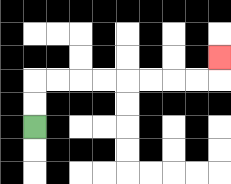{'start': '[1, 5]', 'end': '[9, 2]', 'path_directions': 'U,U,R,R,R,R,R,R,R,R,U', 'path_coordinates': '[[1, 5], [1, 4], [1, 3], [2, 3], [3, 3], [4, 3], [5, 3], [6, 3], [7, 3], [8, 3], [9, 3], [9, 2]]'}